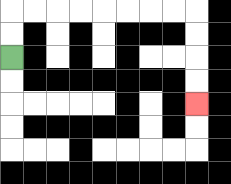{'start': '[0, 2]', 'end': '[8, 4]', 'path_directions': 'U,U,R,R,R,R,R,R,R,R,D,D,D,D', 'path_coordinates': '[[0, 2], [0, 1], [0, 0], [1, 0], [2, 0], [3, 0], [4, 0], [5, 0], [6, 0], [7, 0], [8, 0], [8, 1], [8, 2], [8, 3], [8, 4]]'}